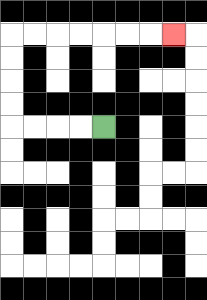{'start': '[4, 5]', 'end': '[7, 1]', 'path_directions': 'L,L,L,L,U,U,U,U,R,R,R,R,R,R,R', 'path_coordinates': '[[4, 5], [3, 5], [2, 5], [1, 5], [0, 5], [0, 4], [0, 3], [0, 2], [0, 1], [1, 1], [2, 1], [3, 1], [4, 1], [5, 1], [6, 1], [7, 1]]'}